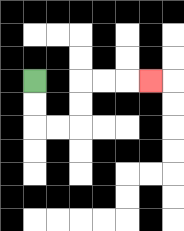{'start': '[1, 3]', 'end': '[6, 3]', 'path_directions': 'D,D,R,R,U,U,R,R,R', 'path_coordinates': '[[1, 3], [1, 4], [1, 5], [2, 5], [3, 5], [3, 4], [3, 3], [4, 3], [5, 3], [6, 3]]'}